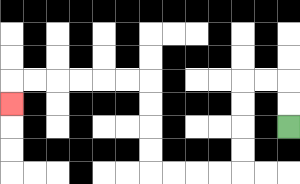{'start': '[12, 5]', 'end': '[0, 4]', 'path_directions': 'U,U,L,L,D,D,D,D,L,L,L,L,U,U,U,U,L,L,L,L,L,L,D', 'path_coordinates': '[[12, 5], [12, 4], [12, 3], [11, 3], [10, 3], [10, 4], [10, 5], [10, 6], [10, 7], [9, 7], [8, 7], [7, 7], [6, 7], [6, 6], [6, 5], [6, 4], [6, 3], [5, 3], [4, 3], [3, 3], [2, 3], [1, 3], [0, 3], [0, 4]]'}